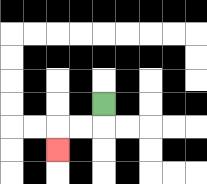{'start': '[4, 4]', 'end': '[2, 6]', 'path_directions': 'D,L,L,D', 'path_coordinates': '[[4, 4], [4, 5], [3, 5], [2, 5], [2, 6]]'}